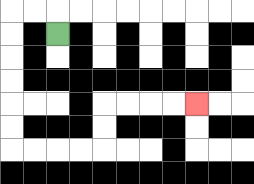{'start': '[2, 1]', 'end': '[8, 4]', 'path_directions': 'U,L,L,D,D,D,D,D,D,R,R,R,R,U,U,R,R,R,R', 'path_coordinates': '[[2, 1], [2, 0], [1, 0], [0, 0], [0, 1], [0, 2], [0, 3], [0, 4], [0, 5], [0, 6], [1, 6], [2, 6], [3, 6], [4, 6], [4, 5], [4, 4], [5, 4], [6, 4], [7, 4], [8, 4]]'}